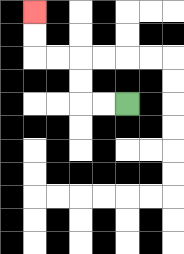{'start': '[5, 4]', 'end': '[1, 0]', 'path_directions': 'L,L,U,U,L,L,U,U', 'path_coordinates': '[[5, 4], [4, 4], [3, 4], [3, 3], [3, 2], [2, 2], [1, 2], [1, 1], [1, 0]]'}